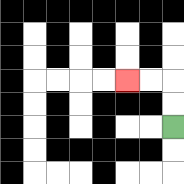{'start': '[7, 5]', 'end': '[5, 3]', 'path_directions': 'U,U,L,L', 'path_coordinates': '[[7, 5], [7, 4], [7, 3], [6, 3], [5, 3]]'}